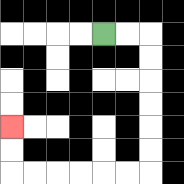{'start': '[4, 1]', 'end': '[0, 5]', 'path_directions': 'R,R,D,D,D,D,D,D,L,L,L,L,L,L,U,U', 'path_coordinates': '[[4, 1], [5, 1], [6, 1], [6, 2], [6, 3], [6, 4], [6, 5], [6, 6], [6, 7], [5, 7], [4, 7], [3, 7], [2, 7], [1, 7], [0, 7], [0, 6], [0, 5]]'}